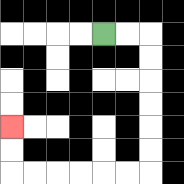{'start': '[4, 1]', 'end': '[0, 5]', 'path_directions': 'R,R,D,D,D,D,D,D,L,L,L,L,L,L,U,U', 'path_coordinates': '[[4, 1], [5, 1], [6, 1], [6, 2], [6, 3], [6, 4], [6, 5], [6, 6], [6, 7], [5, 7], [4, 7], [3, 7], [2, 7], [1, 7], [0, 7], [0, 6], [0, 5]]'}